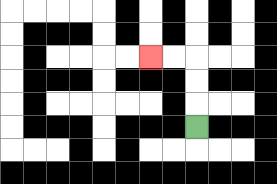{'start': '[8, 5]', 'end': '[6, 2]', 'path_directions': 'U,U,U,L,L', 'path_coordinates': '[[8, 5], [8, 4], [8, 3], [8, 2], [7, 2], [6, 2]]'}